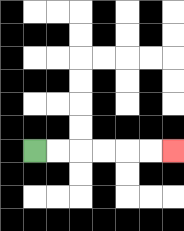{'start': '[1, 6]', 'end': '[7, 6]', 'path_directions': 'R,R,R,R,R,R', 'path_coordinates': '[[1, 6], [2, 6], [3, 6], [4, 6], [5, 6], [6, 6], [7, 6]]'}